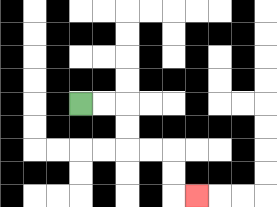{'start': '[3, 4]', 'end': '[8, 8]', 'path_directions': 'R,R,D,D,R,R,D,D,R', 'path_coordinates': '[[3, 4], [4, 4], [5, 4], [5, 5], [5, 6], [6, 6], [7, 6], [7, 7], [7, 8], [8, 8]]'}